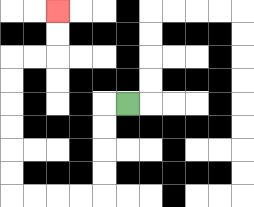{'start': '[5, 4]', 'end': '[2, 0]', 'path_directions': 'L,D,D,D,D,L,L,L,L,U,U,U,U,U,U,R,R,U,U', 'path_coordinates': '[[5, 4], [4, 4], [4, 5], [4, 6], [4, 7], [4, 8], [3, 8], [2, 8], [1, 8], [0, 8], [0, 7], [0, 6], [0, 5], [0, 4], [0, 3], [0, 2], [1, 2], [2, 2], [2, 1], [2, 0]]'}